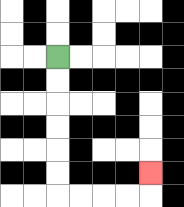{'start': '[2, 2]', 'end': '[6, 7]', 'path_directions': 'D,D,D,D,D,D,R,R,R,R,U', 'path_coordinates': '[[2, 2], [2, 3], [2, 4], [2, 5], [2, 6], [2, 7], [2, 8], [3, 8], [4, 8], [5, 8], [6, 8], [6, 7]]'}